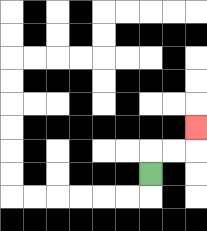{'start': '[6, 7]', 'end': '[8, 5]', 'path_directions': 'U,R,R,U', 'path_coordinates': '[[6, 7], [6, 6], [7, 6], [8, 6], [8, 5]]'}